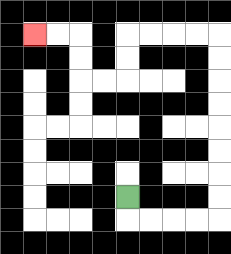{'start': '[5, 8]', 'end': '[1, 1]', 'path_directions': 'D,R,R,R,R,U,U,U,U,U,U,U,U,L,L,L,L,D,D,L,L,U,U,L,L', 'path_coordinates': '[[5, 8], [5, 9], [6, 9], [7, 9], [8, 9], [9, 9], [9, 8], [9, 7], [9, 6], [9, 5], [9, 4], [9, 3], [9, 2], [9, 1], [8, 1], [7, 1], [6, 1], [5, 1], [5, 2], [5, 3], [4, 3], [3, 3], [3, 2], [3, 1], [2, 1], [1, 1]]'}